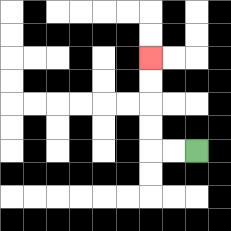{'start': '[8, 6]', 'end': '[6, 2]', 'path_directions': 'L,L,U,U,U,U', 'path_coordinates': '[[8, 6], [7, 6], [6, 6], [6, 5], [6, 4], [6, 3], [6, 2]]'}